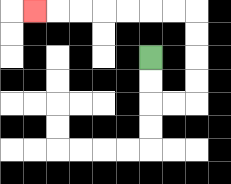{'start': '[6, 2]', 'end': '[1, 0]', 'path_directions': 'D,D,R,R,U,U,U,U,L,L,L,L,L,L,L', 'path_coordinates': '[[6, 2], [6, 3], [6, 4], [7, 4], [8, 4], [8, 3], [8, 2], [8, 1], [8, 0], [7, 0], [6, 0], [5, 0], [4, 0], [3, 0], [2, 0], [1, 0]]'}